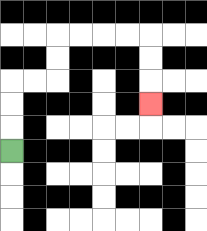{'start': '[0, 6]', 'end': '[6, 4]', 'path_directions': 'U,U,U,R,R,U,U,R,R,R,R,D,D,D', 'path_coordinates': '[[0, 6], [0, 5], [0, 4], [0, 3], [1, 3], [2, 3], [2, 2], [2, 1], [3, 1], [4, 1], [5, 1], [6, 1], [6, 2], [6, 3], [6, 4]]'}